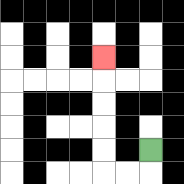{'start': '[6, 6]', 'end': '[4, 2]', 'path_directions': 'D,L,L,U,U,U,U,U', 'path_coordinates': '[[6, 6], [6, 7], [5, 7], [4, 7], [4, 6], [4, 5], [4, 4], [4, 3], [4, 2]]'}